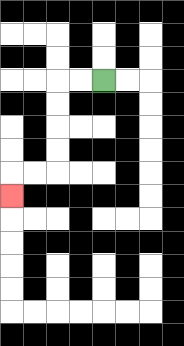{'start': '[4, 3]', 'end': '[0, 8]', 'path_directions': 'L,L,D,D,D,D,L,L,D', 'path_coordinates': '[[4, 3], [3, 3], [2, 3], [2, 4], [2, 5], [2, 6], [2, 7], [1, 7], [0, 7], [0, 8]]'}